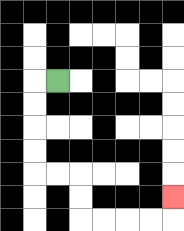{'start': '[2, 3]', 'end': '[7, 8]', 'path_directions': 'L,D,D,D,D,R,R,D,D,R,R,R,R,U', 'path_coordinates': '[[2, 3], [1, 3], [1, 4], [1, 5], [1, 6], [1, 7], [2, 7], [3, 7], [3, 8], [3, 9], [4, 9], [5, 9], [6, 9], [7, 9], [7, 8]]'}